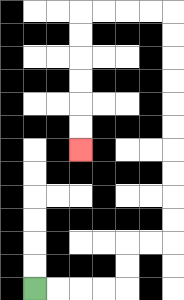{'start': '[1, 12]', 'end': '[3, 6]', 'path_directions': 'R,R,R,R,U,U,R,R,U,U,U,U,U,U,U,U,U,U,L,L,L,L,D,D,D,D,D,D', 'path_coordinates': '[[1, 12], [2, 12], [3, 12], [4, 12], [5, 12], [5, 11], [5, 10], [6, 10], [7, 10], [7, 9], [7, 8], [7, 7], [7, 6], [7, 5], [7, 4], [7, 3], [7, 2], [7, 1], [7, 0], [6, 0], [5, 0], [4, 0], [3, 0], [3, 1], [3, 2], [3, 3], [3, 4], [3, 5], [3, 6]]'}